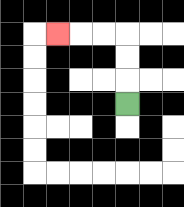{'start': '[5, 4]', 'end': '[2, 1]', 'path_directions': 'U,U,U,L,L,L', 'path_coordinates': '[[5, 4], [5, 3], [5, 2], [5, 1], [4, 1], [3, 1], [2, 1]]'}